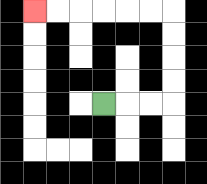{'start': '[4, 4]', 'end': '[1, 0]', 'path_directions': 'R,R,R,U,U,U,U,L,L,L,L,L,L', 'path_coordinates': '[[4, 4], [5, 4], [6, 4], [7, 4], [7, 3], [7, 2], [7, 1], [7, 0], [6, 0], [5, 0], [4, 0], [3, 0], [2, 0], [1, 0]]'}